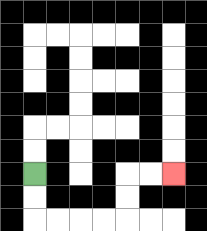{'start': '[1, 7]', 'end': '[7, 7]', 'path_directions': 'D,D,R,R,R,R,U,U,R,R', 'path_coordinates': '[[1, 7], [1, 8], [1, 9], [2, 9], [3, 9], [4, 9], [5, 9], [5, 8], [5, 7], [6, 7], [7, 7]]'}